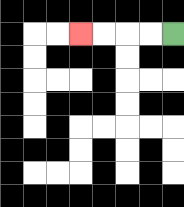{'start': '[7, 1]', 'end': '[3, 1]', 'path_directions': 'L,L,L,L', 'path_coordinates': '[[7, 1], [6, 1], [5, 1], [4, 1], [3, 1]]'}